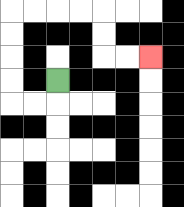{'start': '[2, 3]', 'end': '[6, 2]', 'path_directions': 'D,L,L,U,U,U,U,R,R,R,R,D,D,R,R', 'path_coordinates': '[[2, 3], [2, 4], [1, 4], [0, 4], [0, 3], [0, 2], [0, 1], [0, 0], [1, 0], [2, 0], [3, 0], [4, 0], [4, 1], [4, 2], [5, 2], [6, 2]]'}